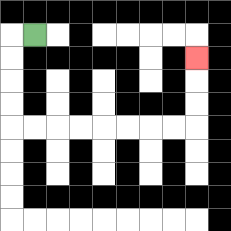{'start': '[1, 1]', 'end': '[8, 2]', 'path_directions': 'L,D,D,D,D,R,R,R,R,R,R,R,R,U,U,U', 'path_coordinates': '[[1, 1], [0, 1], [0, 2], [0, 3], [0, 4], [0, 5], [1, 5], [2, 5], [3, 5], [4, 5], [5, 5], [6, 5], [7, 5], [8, 5], [8, 4], [8, 3], [8, 2]]'}